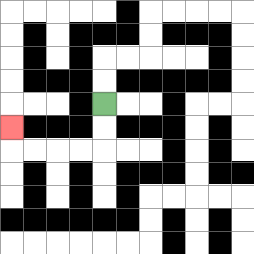{'start': '[4, 4]', 'end': '[0, 5]', 'path_directions': 'D,D,L,L,L,L,U', 'path_coordinates': '[[4, 4], [4, 5], [4, 6], [3, 6], [2, 6], [1, 6], [0, 6], [0, 5]]'}